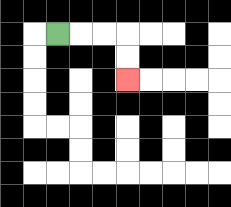{'start': '[2, 1]', 'end': '[5, 3]', 'path_directions': 'R,R,R,D,D', 'path_coordinates': '[[2, 1], [3, 1], [4, 1], [5, 1], [5, 2], [5, 3]]'}